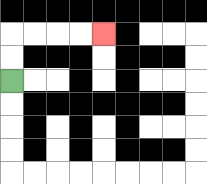{'start': '[0, 3]', 'end': '[4, 1]', 'path_directions': 'U,U,R,R,R,R', 'path_coordinates': '[[0, 3], [0, 2], [0, 1], [1, 1], [2, 1], [3, 1], [4, 1]]'}